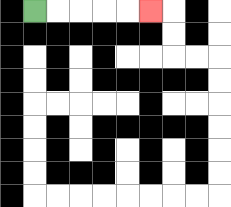{'start': '[1, 0]', 'end': '[6, 0]', 'path_directions': 'R,R,R,R,R', 'path_coordinates': '[[1, 0], [2, 0], [3, 0], [4, 0], [5, 0], [6, 0]]'}